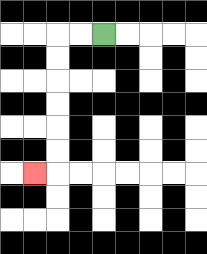{'start': '[4, 1]', 'end': '[1, 7]', 'path_directions': 'L,L,D,D,D,D,D,D,L', 'path_coordinates': '[[4, 1], [3, 1], [2, 1], [2, 2], [2, 3], [2, 4], [2, 5], [2, 6], [2, 7], [1, 7]]'}